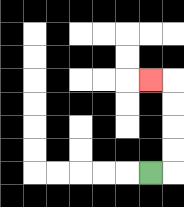{'start': '[6, 7]', 'end': '[6, 3]', 'path_directions': 'R,U,U,U,U,L', 'path_coordinates': '[[6, 7], [7, 7], [7, 6], [7, 5], [7, 4], [7, 3], [6, 3]]'}